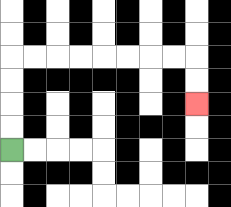{'start': '[0, 6]', 'end': '[8, 4]', 'path_directions': 'U,U,U,U,R,R,R,R,R,R,R,R,D,D', 'path_coordinates': '[[0, 6], [0, 5], [0, 4], [0, 3], [0, 2], [1, 2], [2, 2], [3, 2], [4, 2], [5, 2], [6, 2], [7, 2], [8, 2], [8, 3], [8, 4]]'}